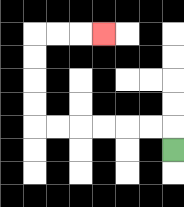{'start': '[7, 6]', 'end': '[4, 1]', 'path_directions': 'U,L,L,L,L,L,L,U,U,U,U,R,R,R', 'path_coordinates': '[[7, 6], [7, 5], [6, 5], [5, 5], [4, 5], [3, 5], [2, 5], [1, 5], [1, 4], [1, 3], [1, 2], [1, 1], [2, 1], [3, 1], [4, 1]]'}